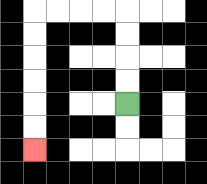{'start': '[5, 4]', 'end': '[1, 6]', 'path_directions': 'U,U,U,U,L,L,L,L,D,D,D,D,D,D', 'path_coordinates': '[[5, 4], [5, 3], [5, 2], [5, 1], [5, 0], [4, 0], [3, 0], [2, 0], [1, 0], [1, 1], [1, 2], [1, 3], [1, 4], [1, 5], [1, 6]]'}